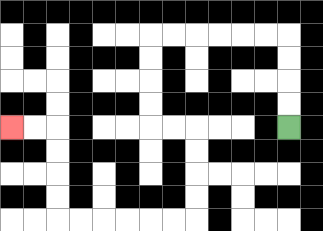{'start': '[12, 5]', 'end': '[0, 5]', 'path_directions': 'U,U,U,U,L,L,L,L,L,L,D,D,D,D,R,R,D,D,D,D,L,L,L,L,L,L,U,U,U,U,L,L', 'path_coordinates': '[[12, 5], [12, 4], [12, 3], [12, 2], [12, 1], [11, 1], [10, 1], [9, 1], [8, 1], [7, 1], [6, 1], [6, 2], [6, 3], [6, 4], [6, 5], [7, 5], [8, 5], [8, 6], [8, 7], [8, 8], [8, 9], [7, 9], [6, 9], [5, 9], [4, 9], [3, 9], [2, 9], [2, 8], [2, 7], [2, 6], [2, 5], [1, 5], [0, 5]]'}